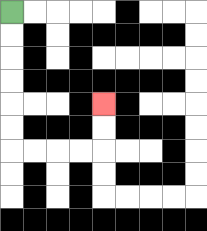{'start': '[0, 0]', 'end': '[4, 4]', 'path_directions': 'D,D,D,D,D,D,R,R,R,R,U,U', 'path_coordinates': '[[0, 0], [0, 1], [0, 2], [0, 3], [0, 4], [0, 5], [0, 6], [1, 6], [2, 6], [3, 6], [4, 6], [4, 5], [4, 4]]'}